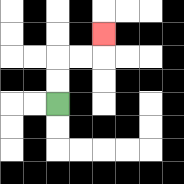{'start': '[2, 4]', 'end': '[4, 1]', 'path_directions': 'U,U,R,R,U', 'path_coordinates': '[[2, 4], [2, 3], [2, 2], [3, 2], [4, 2], [4, 1]]'}